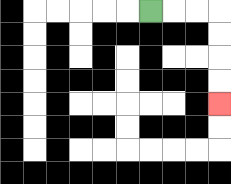{'start': '[6, 0]', 'end': '[9, 4]', 'path_directions': 'R,R,R,D,D,D,D', 'path_coordinates': '[[6, 0], [7, 0], [8, 0], [9, 0], [9, 1], [9, 2], [9, 3], [9, 4]]'}